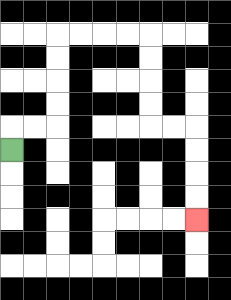{'start': '[0, 6]', 'end': '[8, 9]', 'path_directions': 'U,R,R,U,U,U,U,R,R,R,R,D,D,D,D,R,R,D,D,D,D', 'path_coordinates': '[[0, 6], [0, 5], [1, 5], [2, 5], [2, 4], [2, 3], [2, 2], [2, 1], [3, 1], [4, 1], [5, 1], [6, 1], [6, 2], [6, 3], [6, 4], [6, 5], [7, 5], [8, 5], [8, 6], [8, 7], [8, 8], [8, 9]]'}